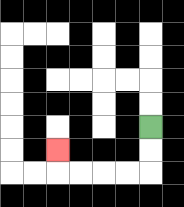{'start': '[6, 5]', 'end': '[2, 6]', 'path_directions': 'D,D,L,L,L,L,U', 'path_coordinates': '[[6, 5], [6, 6], [6, 7], [5, 7], [4, 7], [3, 7], [2, 7], [2, 6]]'}